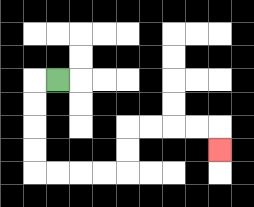{'start': '[2, 3]', 'end': '[9, 6]', 'path_directions': 'L,D,D,D,D,R,R,R,R,U,U,R,R,R,R,D', 'path_coordinates': '[[2, 3], [1, 3], [1, 4], [1, 5], [1, 6], [1, 7], [2, 7], [3, 7], [4, 7], [5, 7], [5, 6], [5, 5], [6, 5], [7, 5], [8, 5], [9, 5], [9, 6]]'}